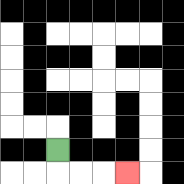{'start': '[2, 6]', 'end': '[5, 7]', 'path_directions': 'D,R,R,R', 'path_coordinates': '[[2, 6], [2, 7], [3, 7], [4, 7], [5, 7]]'}